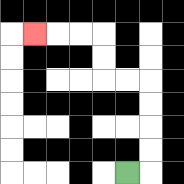{'start': '[5, 7]', 'end': '[1, 1]', 'path_directions': 'R,U,U,U,U,L,L,U,U,L,L,L', 'path_coordinates': '[[5, 7], [6, 7], [6, 6], [6, 5], [6, 4], [6, 3], [5, 3], [4, 3], [4, 2], [4, 1], [3, 1], [2, 1], [1, 1]]'}